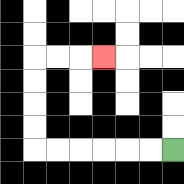{'start': '[7, 6]', 'end': '[4, 2]', 'path_directions': 'L,L,L,L,L,L,U,U,U,U,R,R,R', 'path_coordinates': '[[7, 6], [6, 6], [5, 6], [4, 6], [3, 6], [2, 6], [1, 6], [1, 5], [1, 4], [1, 3], [1, 2], [2, 2], [3, 2], [4, 2]]'}